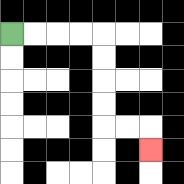{'start': '[0, 1]', 'end': '[6, 6]', 'path_directions': 'R,R,R,R,D,D,D,D,R,R,D', 'path_coordinates': '[[0, 1], [1, 1], [2, 1], [3, 1], [4, 1], [4, 2], [4, 3], [4, 4], [4, 5], [5, 5], [6, 5], [6, 6]]'}